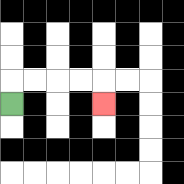{'start': '[0, 4]', 'end': '[4, 4]', 'path_directions': 'U,R,R,R,R,D', 'path_coordinates': '[[0, 4], [0, 3], [1, 3], [2, 3], [3, 3], [4, 3], [4, 4]]'}